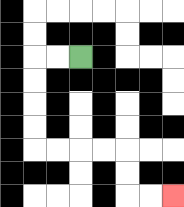{'start': '[3, 2]', 'end': '[7, 8]', 'path_directions': 'L,L,D,D,D,D,R,R,R,R,D,D,R,R', 'path_coordinates': '[[3, 2], [2, 2], [1, 2], [1, 3], [1, 4], [1, 5], [1, 6], [2, 6], [3, 6], [4, 6], [5, 6], [5, 7], [5, 8], [6, 8], [7, 8]]'}